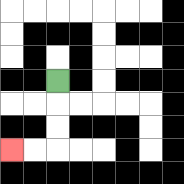{'start': '[2, 3]', 'end': '[0, 6]', 'path_directions': 'D,D,D,L,L', 'path_coordinates': '[[2, 3], [2, 4], [2, 5], [2, 6], [1, 6], [0, 6]]'}